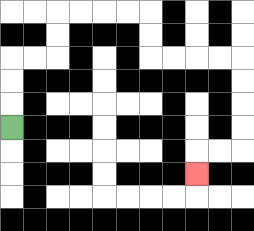{'start': '[0, 5]', 'end': '[8, 7]', 'path_directions': 'U,U,U,R,R,U,U,R,R,R,R,D,D,R,R,R,R,D,D,D,D,L,L,D', 'path_coordinates': '[[0, 5], [0, 4], [0, 3], [0, 2], [1, 2], [2, 2], [2, 1], [2, 0], [3, 0], [4, 0], [5, 0], [6, 0], [6, 1], [6, 2], [7, 2], [8, 2], [9, 2], [10, 2], [10, 3], [10, 4], [10, 5], [10, 6], [9, 6], [8, 6], [8, 7]]'}